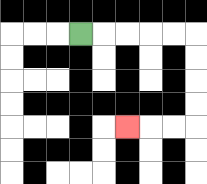{'start': '[3, 1]', 'end': '[5, 5]', 'path_directions': 'R,R,R,R,R,D,D,D,D,L,L,L', 'path_coordinates': '[[3, 1], [4, 1], [5, 1], [6, 1], [7, 1], [8, 1], [8, 2], [8, 3], [8, 4], [8, 5], [7, 5], [6, 5], [5, 5]]'}